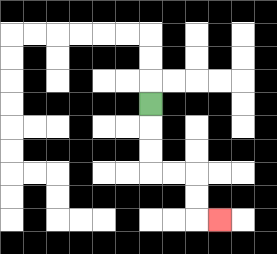{'start': '[6, 4]', 'end': '[9, 9]', 'path_directions': 'D,D,D,R,R,D,D,R', 'path_coordinates': '[[6, 4], [6, 5], [6, 6], [6, 7], [7, 7], [8, 7], [8, 8], [8, 9], [9, 9]]'}